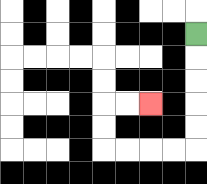{'start': '[8, 1]', 'end': '[6, 4]', 'path_directions': 'D,D,D,D,D,L,L,L,L,U,U,R,R', 'path_coordinates': '[[8, 1], [8, 2], [8, 3], [8, 4], [8, 5], [8, 6], [7, 6], [6, 6], [5, 6], [4, 6], [4, 5], [4, 4], [5, 4], [6, 4]]'}